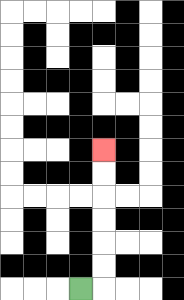{'start': '[3, 12]', 'end': '[4, 6]', 'path_directions': 'R,U,U,U,U,U,U', 'path_coordinates': '[[3, 12], [4, 12], [4, 11], [4, 10], [4, 9], [4, 8], [4, 7], [4, 6]]'}